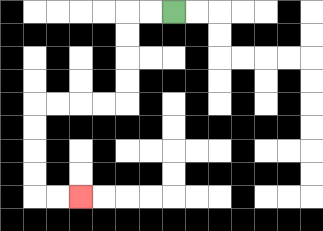{'start': '[7, 0]', 'end': '[3, 8]', 'path_directions': 'L,L,D,D,D,D,L,L,L,L,D,D,D,D,R,R', 'path_coordinates': '[[7, 0], [6, 0], [5, 0], [5, 1], [5, 2], [5, 3], [5, 4], [4, 4], [3, 4], [2, 4], [1, 4], [1, 5], [1, 6], [1, 7], [1, 8], [2, 8], [3, 8]]'}